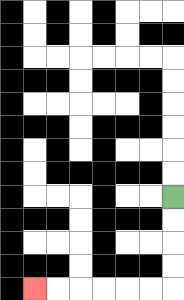{'start': '[7, 8]', 'end': '[1, 12]', 'path_directions': 'D,D,D,D,L,L,L,L,L,L', 'path_coordinates': '[[7, 8], [7, 9], [7, 10], [7, 11], [7, 12], [6, 12], [5, 12], [4, 12], [3, 12], [2, 12], [1, 12]]'}